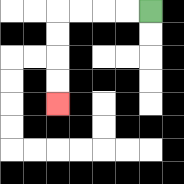{'start': '[6, 0]', 'end': '[2, 4]', 'path_directions': 'L,L,L,L,D,D,D,D', 'path_coordinates': '[[6, 0], [5, 0], [4, 0], [3, 0], [2, 0], [2, 1], [2, 2], [2, 3], [2, 4]]'}